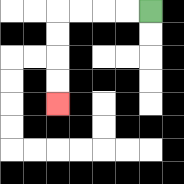{'start': '[6, 0]', 'end': '[2, 4]', 'path_directions': 'L,L,L,L,D,D,D,D', 'path_coordinates': '[[6, 0], [5, 0], [4, 0], [3, 0], [2, 0], [2, 1], [2, 2], [2, 3], [2, 4]]'}